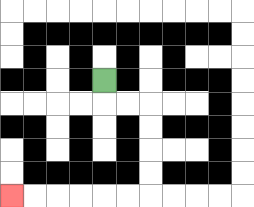{'start': '[4, 3]', 'end': '[0, 8]', 'path_directions': 'D,R,R,D,D,D,D,L,L,L,L,L,L', 'path_coordinates': '[[4, 3], [4, 4], [5, 4], [6, 4], [6, 5], [6, 6], [6, 7], [6, 8], [5, 8], [4, 8], [3, 8], [2, 8], [1, 8], [0, 8]]'}